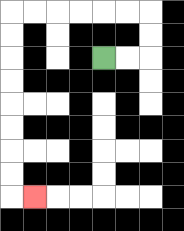{'start': '[4, 2]', 'end': '[1, 8]', 'path_directions': 'R,R,U,U,L,L,L,L,L,L,D,D,D,D,D,D,D,D,R', 'path_coordinates': '[[4, 2], [5, 2], [6, 2], [6, 1], [6, 0], [5, 0], [4, 0], [3, 0], [2, 0], [1, 0], [0, 0], [0, 1], [0, 2], [0, 3], [0, 4], [0, 5], [0, 6], [0, 7], [0, 8], [1, 8]]'}